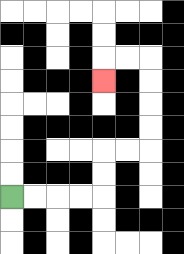{'start': '[0, 8]', 'end': '[4, 3]', 'path_directions': 'R,R,R,R,U,U,R,R,U,U,U,U,L,L,D', 'path_coordinates': '[[0, 8], [1, 8], [2, 8], [3, 8], [4, 8], [4, 7], [4, 6], [5, 6], [6, 6], [6, 5], [6, 4], [6, 3], [6, 2], [5, 2], [4, 2], [4, 3]]'}